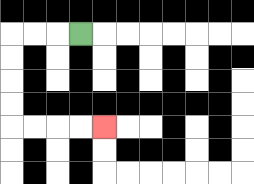{'start': '[3, 1]', 'end': '[4, 5]', 'path_directions': 'L,L,L,D,D,D,D,R,R,R,R', 'path_coordinates': '[[3, 1], [2, 1], [1, 1], [0, 1], [0, 2], [0, 3], [0, 4], [0, 5], [1, 5], [2, 5], [3, 5], [4, 5]]'}